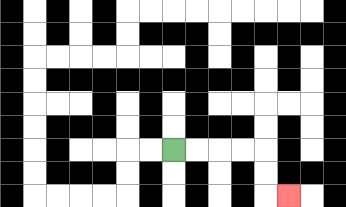{'start': '[7, 6]', 'end': '[12, 8]', 'path_directions': 'R,R,R,R,D,D,R', 'path_coordinates': '[[7, 6], [8, 6], [9, 6], [10, 6], [11, 6], [11, 7], [11, 8], [12, 8]]'}